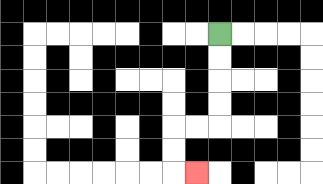{'start': '[9, 1]', 'end': '[8, 7]', 'path_directions': 'D,D,D,D,L,L,D,D,R', 'path_coordinates': '[[9, 1], [9, 2], [9, 3], [9, 4], [9, 5], [8, 5], [7, 5], [7, 6], [7, 7], [8, 7]]'}